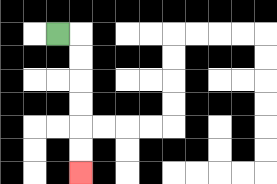{'start': '[2, 1]', 'end': '[3, 7]', 'path_directions': 'R,D,D,D,D,D,D', 'path_coordinates': '[[2, 1], [3, 1], [3, 2], [3, 3], [3, 4], [3, 5], [3, 6], [3, 7]]'}